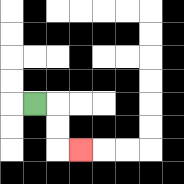{'start': '[1, 4]', 'end': '[3, 6]', 'path_directions': 'R,D,D,R', 'path_coordinates': '[[1, 4], [2, 4], [2, 5], [2, 6], [3, 6]]'}